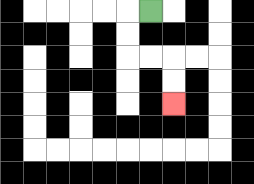{'start': '[6, 0]', 'end': '[7, 4]', 'path_directions': 'L,D,D,R,R,D,D', 'path_coordinates': '[[6, 0], [5, 0], [5, 1], [5, 2], [6, 2], [7, 2], [7, 3], [7, 4]]'}